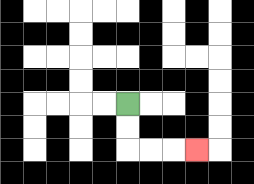{'start': '[5, 4]', 'end': '[8, 6]', 'path_directions': 'D,D,R,R,R', 'path_coordinates': '[[5, 4], [5, 5], [5, 6], [6, 6], [7, 6], [8, 6]]'}